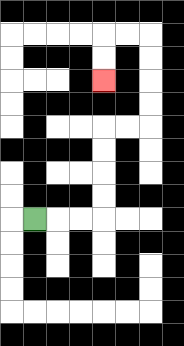{'start': '[1, 9]', 'end': '[4, 3]', 'path_directions': 'R,R,R,U,U,U,U,R,R,U,U,U,U,L,L,D,D', 'path_coordinates': '[[1, 9], [2, 9], [3, 9], [4, 9], [4, 8], [4, 7], [4, 6], [4, 5], [5, 5], [6, 5], [6, 4], [6, 3], [6, 2], [6, 1], [5, 1], [4, 1], [4, 2], [4, 3]]'}